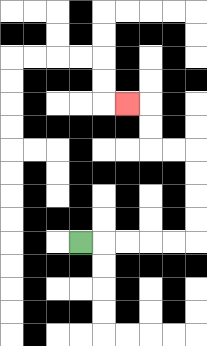{'start': '[3, 10]', 'end': '[5, 4]', 'path_directions': 'R,R,R,R,R,U,U,U,U,L,L,U,U,L', 'path_coordinates': '[[3, 10], [4, 10], [5, 10], [6, 10], [7, 10], [8, 10], [8, 9], [8, 8], [8, 7], [8, 6], [7, 6], [6, 6], [6, 5], [6, 4], [5, 4]]'}